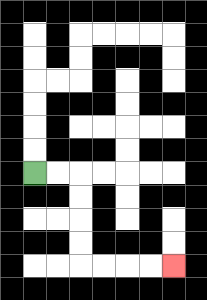{'start': '[1, 7]', 'end': '[7, 11]', 'path_directions': 'R,R,D,D,D,D,R,R,R,R', 'path_coordinates': '[[1, 7], [2, 7], [3, 7], [3, 8], [3, 9], [3, 10], [3, 11], [4, 11], [5, 11], [6, 11], [7, 11]]'}